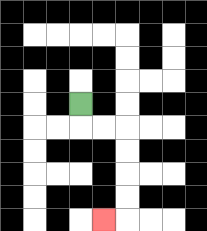{'start': '[3, 4]', 'end': '[4, 9]', 'path_directions': 'D,R,R,D,D,D,D,L', 'path_coordinates': '[[3, 4], [3, 5], [4, 5], [5, 5], [5, 6], [5, 7], [5, 8], [5, 9], [4, 9]]'}